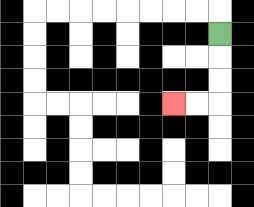{'start': '[9, 1]', 'end': '[7, 4]', 'path_directions': 'D,D,D,L,L', 'path_coordinates': '[[9, 1], [9, 2], [9, 3], [9, 4], [8, 4], [7, 4]]'}